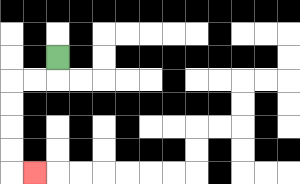{'start': '[2, 2]', 'end': '[1, 7]', 'path_directions': 'D,L,L,D,D,D,D,R', 'path_coordinates': '[[2, 2], [2, 3], [1, 3], [0, 3], [0, 4], [0, 5], [0, 6], [0, 7], [1, 7]]'}